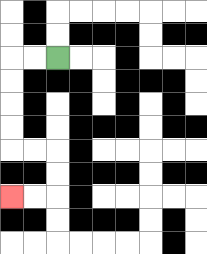{'start': '[2, 2]', 'end': '[0, 8]', 'path_directions': 'L,L,D,D,D,D,R,R,D,D,L,L', 'path_coordinates': '[[2, 2], [1, 2], [0, 2], [0, 3], [0, 4], [0, 5], [0, 6], [1, 6], [2, 6], [2, 7], [2, 8], [1, 8], [0, 8]]'}